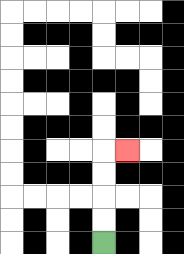{'start': '[4, 10]', 'end': '[5, 6]', 'path_directions': 'U,U,U,U,R', 'path_coordinates': '[[4, 10], [4, 9], [4, 8], [4, 7], [4, 6], [5, 6]]'}